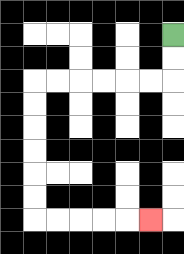{'start': '[7, 1]', 'end': '[6, 9]', 'path_directions': 'D,D,L,L,L,L,L,L,D,D,D,D,D,D,R,R,R,R,R', 'path_coordinates': '[[7, 1], [7, 2], [7, 3], [6, 3], [5, 3], [4, 3], [3, 3], [2, 3], [1, 3], [1, 4], [1, 5], [1, 6], [1, 7], [1, 8], [1, 9], [2, 9], [3, 9], [4, 9], [5, 9], [6, 9]]'}